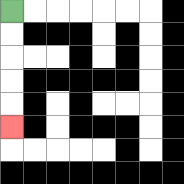{'start': '[0, 0]', 'end': '[0, 5]', 'path_directions': 'D,D,D,D,D', 'path_coordinates': '[[0, 0], [0, 1], [0, 2], [0, 3], [0, 4], [0, 5]]'}